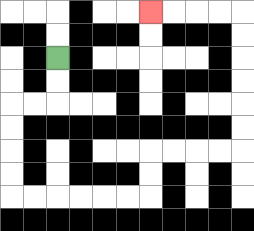{'start': '[2, 2]', 'end': '[6, 0]', 'path_directions': 'D,D,L,L,D,D,D,D,R,R,R,R,R,R,U,U,R,R,R,R,U,U,U,U,U,U,L,L,L,L', 'path_coordinates': '[[2, 2], [2, 3], [2, 4], [1, 4], [0, 4], [0, 5], [0, 6], [0, 7], [0, 8], [1, 8], [2, 8], [3, 8], [4, 8], [5, 8], [6, 8], [6, 7], [6, 6], [7, 6], [8, 6], [9, 6], [10, 6], [10, 5], [10, 4], [10, 3], [10, 2], [10, 1], [10, 0], [9, 0], [8, 0], [7, 0], [6, 0]]'}